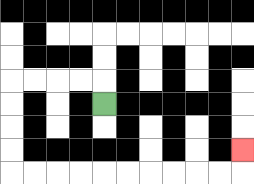{'start': '[4, 4]', 'end': '[10, 6]', 'path_directions': 'U,L,L,L,L,D,D,D,D,R,R,R,R,R,R,R,R,R,R,U', 'path_coordinates': '[[4, 4], [4, 3], [3, 3], [2, 3], [1, 3], [0, 3], [0, 4], [0, 5], [0, 6], [0, 7], [1, 7], [2, 7], [3, 7], [4, 7], [5, 7], [6, 7], [7, 7], [8, 7], [9, 7], [10, 7], [10, 6]]'}